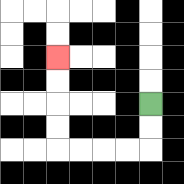{'start': '[6, 4]', 'end': '[2, 2]', 'path_directions': 'D,D,L,L,L,L,U,U,U,U', 'path_coordinates': '[[6, 4], [6, 5], [6, 6], [5, 6], [4, 6], [3, 6], [2, 6], [2, 5], [2, 4], [2, 3], [2, 2]]'}